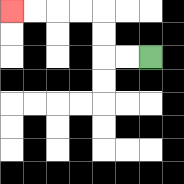{'start': '[6, 2]', 'end': '[0, 0]', 'path_directions': 'L,L,U,U,L,L,L,L', 'path_coordinates': '[[6, 2], [5, 2], [4, 2], [4, 1], [4, 0], [3, 0], [2, 0], [1, 0], [0, 0]]'}